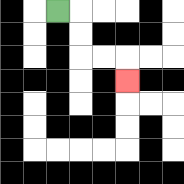{'start': '[2, 0]', 'end': '[5, 3]', 'path_directions': 'R,D,D,R,R,D', 'path_coordinates': '[[2, 0], [3, 0], [3, 1], [3, 2], [4, 2], [5, 2], [5, 3]]'}